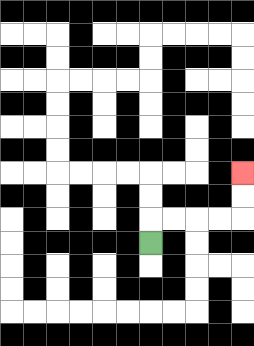{'start': '[6, 10]', 'end': '[10, 7]', 'path_directions': 'U,R,R,R,R,U,U', 'path_coordinates': '[[6, 10], [6, 9], [7, 9], [8, 9], [9, 9], [10, 9], [10, 8], [10, 7]]'}